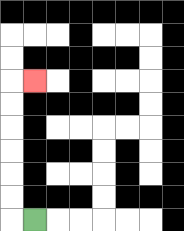{'start': '[1, 9]', 'end': '[1, 3]', 'path_directions': 'L,U,U,U,U,U,U,R', 'path_coordinates': '[[1, 9], [0, 9], [0, 8], [0, 7], [0, 6], [0, 5], [0, 4], [0, 3], [1, 3]]'}